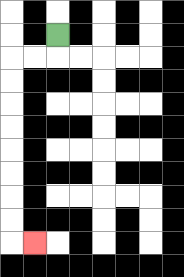{'start': '[2, 1]', 'end': '[1, 10]', 'path_directions': 'D,L,L,D,D,D,D,D,D,D,D,R', 'path_coordinates': '[[2, 1], [2, 2], [1, 2], [0, 2], [0, 3], [0, 4], [0, 5], [0, 6], [0, 7], [0, 8], [0, 9], [0, 10], [1, 10]]'}